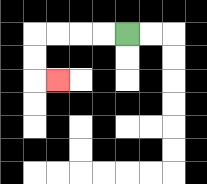{'start': '[5, 1]', 'end': '[2, 3]', 'path_directions': 'L,L,L,L,D,D,R', 'path_coordinates': '[[5, 1], [4, 1], [3, 1], [2, 1], [1, 1], [1, 2], [1, 3], [2, 3]]'}